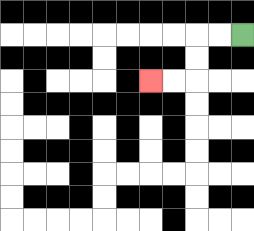{'start': '[10, 1]', 'end': '[6, 3]', 'path_directions': 'L,L,D,D,L,L', 'path_coordinates': '[[10, 1], [9, 1], [8, 1], [8, 2], [8, 3], [7, 3], [6, 3]]'}